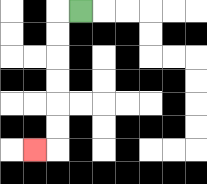{'start': '[3, 0]', 'end': '[1, 6]', 'path_directions': 'L,D,D,D,D,D,D,L', 'path_coordinates': '[[3, 0], [2, 0], [2, 1], [2, 2], [2, 3], [2, 4], [2, 5], [2, 6], [1, 6]]'}